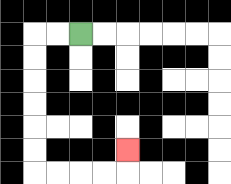{'start': '[3, 1]', 'end': '[5, 6]', 'path_directions': 'L,L,D,D,D,D,D,D,R,R,R,R,U', 'path_coordinates': '[[3, 1], [2, 1], [1, 1], [1, 2], [1, 3], [1, 4], [1, 5], [1, 6], [1, 7], [2, 7], [3, 7], [4, 7], [5, 7], [5, 6]]'}